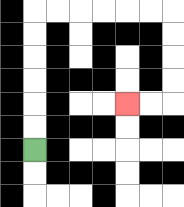{'start': '[1, 6]', 'end': '[5, 4]', 'path_directions': 'U,U,U,U,U,U,R,R,R,R,R,R,D,D,D,D,L,L', 'path_coordinates': '[[1, 6], [1, 5], [1, 4], [1, 3], [1, 2], [1, 1], [1, 0], [2, 0], [3, 0], [4, 0], [5, 0], [6, 0], [7, 0], [7, 1], [7, 2], [7, 3], [7, 4], [6, 4], [5, 4]]'}